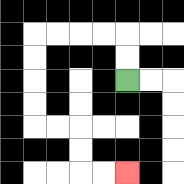{'start': '[5, 3]', 'end': '[5, 7]', 'path_directions': 'U,U,L,L,L,L,D,D,D,D,R,R,D,D,R,R', 'path_coordinates': '[[5, 3], [5, 2], [5, 1], [4, 1], [3, 1], [2, 1], [1, 1], [1, 2], [1, 3], [1, 4], [1, 5], [2, 5], [3, 5], [3, 6], [3, 7], [4, 7], [5, 7]]'}